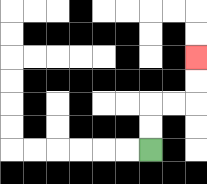{'start': '[6, 6]', 'end': '[8, 2]', 'path_directions': 'U,U,R,R,U,U', 'path_coordinates': '[[6, 6], [6, 5], [6, 4], [7, 4], [8, 4], [8, 3], [8, 2]]'}